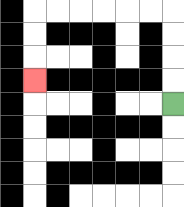{'start': '[7, 4]', 'end': '[1, 3]', 'path_directions': 'U,U,U,U,L,L,L,L,L,L,D,D,D', 'path_coordinates': '[[7, 4], [7, 3], [7, 2], [7, 1], [7, 0], [6, 0], [5, 0], [4, 0], [3, 0], [2, 0], [1, 0], [1, 1], [1, 2], [1, 3]]'}